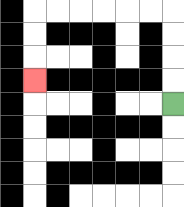{'start': '[7, 4]', 'end': '[1, 3]', 'path_directions': 'U,U,U,U,L,L,L,L,L,L,D,D,D', 'path_coordinates': '[[7, 4], [7, 3], [7, 2], [7, 1], [7, 0], [6, 0], [5, 0], [4, 0], [3, 0], [2, 0], [1, 0], [1, 1], [1, 2], [1, 3]]'}